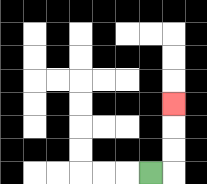{'start': '[6, 7]', 'end': '[7, 4]', 'path_directions': 'R,U,U,U', 'path_coordinates': '[[6, 7], [7, 7], [7, 6], [7, 5], [7, 4]]'}